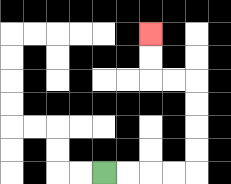{'start': '[4, 7]', 'end': '[6, 1]', 'path_directions': 'R,R,R,R,U,U,U,U,L,L,U,U', 'path_coordinates': '[[4, 7], [5, 7], [6, 7], [7, 7], [8, 7], [8, 6], [8, 5], [8, 4], [8, 3], [7, 3], [6, 3], [6, 2], [6, 1]]'}